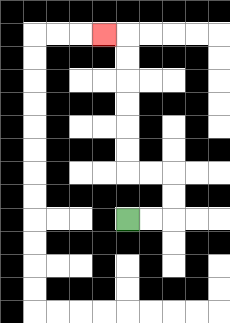{'start': '[5, 9]', 'end': '[4, 1]', 'path_directions': 'R,R,U,U,L,L,U,U,U,U,U,U,L', 'path_coordinates': '[[5, 9], [6, 9], [7, 9], [7, 8], [7, 7], [6, 7], [5, 7], [5, 6], [5, 5], [5, 4], [5, 3], [5, 2], [5, 1], [4, 1]]'}